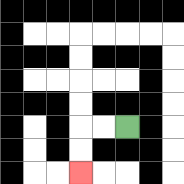{'start': '[5, 5]', 'end': '[3, 7]', 'path_directions': 'L,L,D,D', 'path_coordinates': '[[5, 5], [4, 5], [3, 5], [3, 6], [3, 7]]'}